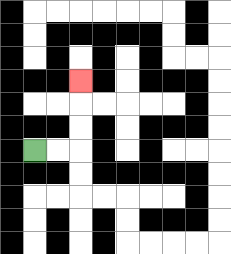{'start': '[1, 6]', 'end': '[3, 3]', 'path_directions': 'R,R,U,U,U', 'path_coordinates': '[[1, 6], [2, 6], [3, 6], [3, 5], [3, 4], [3, 3]]'}